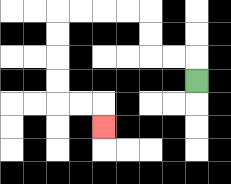{'start': '[8, 3]', 'end': '[4, 5]', 'path_directions': 'U,L,L,U,U,L,L,L,L,D,D,D,D,R,R,D', 'path_coordinates': '[[8, 3], [8, 2], [7, 2], [6, 2], [6, 1], [6, 0], [5, 0], [4, 0], [3, 0], [2, 0], [2, 1], [2, 2], [2, 3], [2, 4], [3, 4], [4, 4], [4, 5]]'}